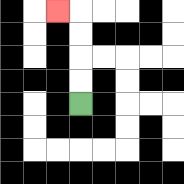{'start': '[3, 4]', 'end': '[2, 0]', 'path_directions': 'U,U,U,U,L', 'path_coordinates': '[[3, 4], [3, 3], [3, 2], [3, 1], [3, 0], [2, 0]]'}